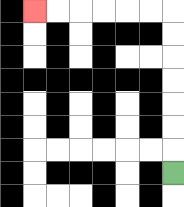{'start': '[7, 7]', 'end': '[1, 0]', 'path_directions': 'U,U,U,U,U,U,U,L,L,L,L,L,L', 'path_coordinates': '[[7, 7], [7, 6], [7, 5], [7, 4], [7, 3], [7, 2], [7, 1], [7, 0], [6, 0], [5, 0], [4, 0], [3, 0], [2, 0], [1, 0]]'}